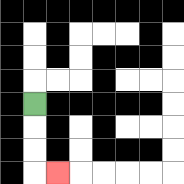{'start': '[1, 4]', 'end': '[2, 7]', 'path_directions': 'D,D,D,R', 'path_coordinates': '[[1, 4], [1, 5], [1, 6], [1, 7], [2, 7]]'}